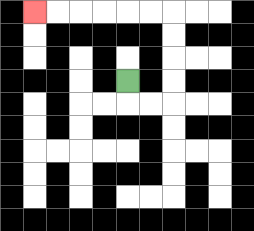{'start': '[5, 3]', 'end': '[1, 0]', 'path_directions': 'D,R,R,U,U,U,U,L,L,L,L,L,L', 'path_coordinates': '[[5, 3], [5, 4], [6, 4], [7, 4], [7, 3], [7, 2], [7, 1], [7, 0], [6, 0], [5, 0], [4, 0], [3, 0], [2, 0], [1, 0]]'}